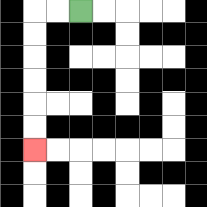{'start': '[3, 0]', 'end': '[1, 6]', 'path_directions': 'L,L,D,D,D,D,D,D', 'path_coordinates': '[[3, 0], [2, 0], [1, 0], [1, 1], [1, 2], [1, 3], [1, 4], [1, 5], [1, 6]]'}